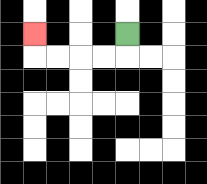{'start': '[5, 1]', 'end': '[1, 1]', 'path_directions': 'D,L,L,L,L,U', 'path_coordinates': '[[5, 1], [5, 2], [4, 2], [3, 2], [2, 2], [1, 2], [1, 1]]'}